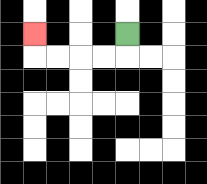{'start': '[5, 1]', 'end': '[1, 1]', 'path_directions': 'D,L,L,L,L,U', 'path_coordinates': '[[5, 1], [5, 2], [4, 2], [3, 2], [2, 2], [1, 2], [1, 1]]'}